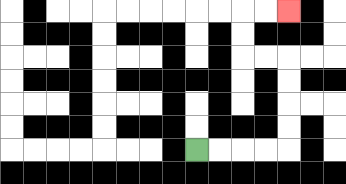{'start': '[8, 6]', 'end': '[12, 0]', 'path_directions': 'R,R,R,R,U,U,U,U,L,L,U,U,R,R', 'path_coordinates': '[[8, 6], [9, 6], [10, 6], [11, 6], [12, 6], [12, 5], [12, 4], [12, 3], [12, 2], [11, 2], [10, 2], [10, 1], [10, 0], [11, 0], [12, 0]]'}